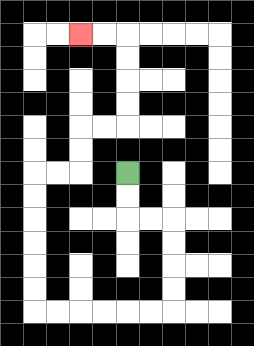{'start': '[5, 7]', 'end': '[3, 1]', 'path_directions': 'D,D,R,R,D,D,D,D,L,L,L,L,L,L,U,U,U,U,U,U,R,R,U,U,R,R,U,U,U,U,L,L', 'path_coordinates': '[[5, 7], [5, 8], [5, 9], [6, 9], [7, 9], [7, 10], [7, 11], [7, 12], [7, 13], [6, 13], [5, 13], [4, 13], [3, 13], [2, 13], [1, 13], [1, 12], [1, 11], [1, 10], [1, 9], [1, 8], [1, 7], [2, 7], [3, 7], [3, 6], [3, 5], [4, 5], [5, 5], [5, 4], [5, 3], [5, 2], [5, 1], [4, 1], [3, 1]]'}